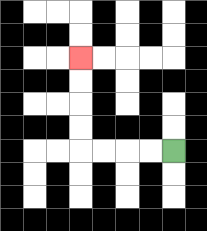{'start': '[7, 6]', 'end': '[3, 2]', 'path_directions': 'L,L,L,L,U,U,U,U', 'path_coordinates': '[[7, 6], [6, 6], [5, 6], [4, 6], [3, 6], [3, 5], [3, 4], [3, 3], [3, 2]]'}